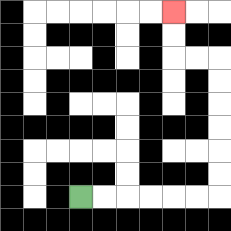{'start': '[3, 8]', 'end': '[7, 0]', 'path_directions': 'R,R,R,R,R,R,U,U,U,U,U,U,L,L,U,U', 'path_coordinates': '[[3, 8], [4, 8], [5, 8], [6, 8], [7, 8], [8, 8], [9, 8], [9, 7], [9, 6], [9, 5], [9, 4], [9, 3], [9, 2], [8, 2], [7, 2], [7, 1], [7, 0]]'}